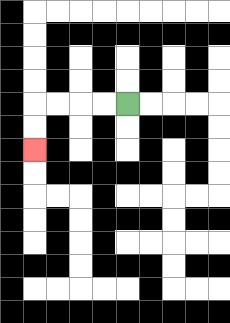{'start': '[5, 4]', 'end': '[1, 6]', 'path_directions': 'L,L,L,L,D,D', 'path_coordinates': '[[5, 4], [4, 4], [3, 4], [2, 4], [1, 4], [1, 5], [1, 6]]'}